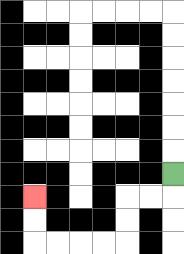{'start': '[7, 7]', 'end': '[1, 8]', 'path_directions': 'D,L,L,D,D,L,L,L,L,U,U', 'path_coordinates': '[[7, 7], [7, 8], [6, 8], [5, 8], [5, 9], [5, 10], [4, 10], [3, 10], [2, 10], [1, 10], [1, 9], [1, 8]]'}